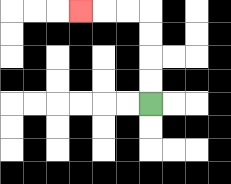{'start': '[6, 4]', 'end': '[3, 0]', 'path_directions': 'U,U,U,U,L,L,L', 'path_coordinates': '[[6, 4], [6, 3], [6, 2], [6, 1], [6, 0], [5, 0], [4, 0], [3, 0]]'}